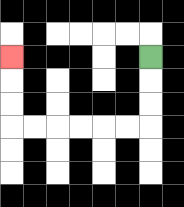{'start': '[6, 2]', 'end': '[0, 2]', 'path_directions': 'D,D,D,L,L,L,L,L,L,U,U,U', 'path_coordinates': '[[6, 2], [6, 3], [6, 4], [6, 5], [5, 5], [4, 5], [3, 5], [2, 5], [1, 5], [0, 5], [0, 4], [0, 3], [0, 2]]'}